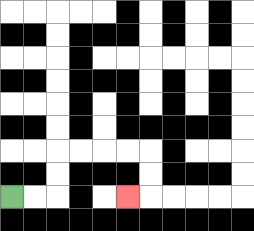{'start': '[0, 8]', 'end': '[5, 8]', 'path_directions': 'R,R,U,U,R,R,R,R,D,D,L', 'path_coordinates': '[[0, 8], [1, 8], [2, 8], [2, 7], [2, 6], [3, 6], [4, 6], [5, 6], [6, 6], [6, 7], [6, 8], [5, 8]]'}